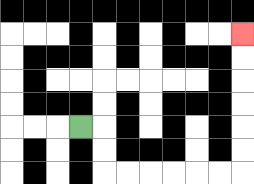{'start': '[3, 5]', 'end': '[10, 1]', 'path_directions': 'R,D,D,R,R,R,R,R,R,U,U,U,U,U,U', 'path_coordinates': '[[3, 5], [4, 5], [4, 6], [4, 7], [5, 7], [6, 7], [7, 7], [8, 7], [9, 7], [10, 7], [10, 6], [10, 5], [10, 4], [10, 3], [10, 2], [10, 1]]'}